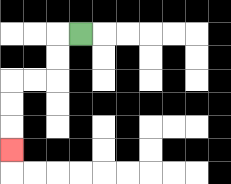{'start': '[3, 1]', 'end': '[0, 6]', 'path_directions': 'L,D,D,L,L,D,D,D', 'path_coordinates': '[[3, 1], [2, 1], [2, 2], [2, 3], [1, 3], [0, 3], [0, 4], [0, 5], [0, 6]]'}